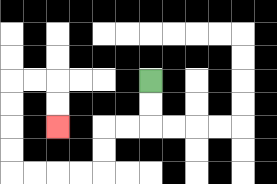{'start': '[6, 3]', 'end': '[2, 5]', 'path_directions': 'D,D,L,L,D,D,L,L,L,L,U,U,U,U,R,R,D,D', 'path_coordinates': '[[6, 3], [6, 4], [6, 5], [5, 5], [4, 5], [4, 6], [4, 7], [3, 7], [2, 7], [1, 7], [0, 7], [0, 6], [0, 5], [0, 4], [0, 3], [1, 3], [2, 3], [2, 4], [2, 5]]'}